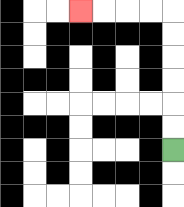{'start': '[7, 6]', 'end': '[3, 0]', 'path_directions': 'U,U,U,U,U,U,L,L,L,L', 'path_coordinates': '[[7, 6], [7, 5], [7, 4], [7, 3], [7, 2], [7, 1], [7, 0], [6, 0], [5, 0], [4, 0], [3, 0]]'}